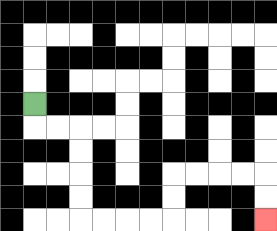{'start': '[1, 4]', 'end': '[11, 9]', 'path_directions': 'D,R,R,D,D,D,D,R,R,R,R,U,U,R,R,R,R,D,D', 'path_coordinates': '[[1, 4], [1, 5], [2, 5], [3, 5], [3, 6], [3, 7], [3, 8], [3, 9], [4, 9], [5, 9], [6, 9], [7, 9], [7, 8], [7, 7], [8, 7], [9, 7], [10, 7], [11, 7], [11, 8], [11, 9]]'}